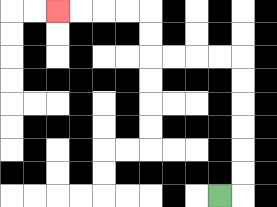{'start': '[9, 8]', 'end': '[2, 0]', 'path_directions': 'R,U,U,U,U,U,U,L,L,L,L,U,U,L,L,L,L', 'path_coordinates': '[[9, 8], [10, 8], [10, 7], [10, 6], [10, 5], [10, 4], [10, 3], [10, 2], [9, 2], [8, 2], [7, 2], [6, 2], [6, 1], [6, 0], [5, 0], [4, 0], [3, 0], [2, 0]]'}